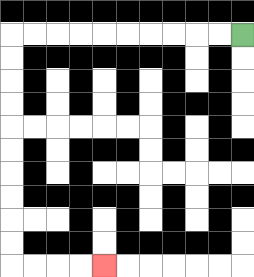{'start': '[10, 1]', 'end': '[4, 11]', 'path_directions': 'L,L,L,L,L,L,L,L,L,L,D,D,D,D,D,D,D,D,D,D,R,R,R,R', 'path_coordinates': '[[10, 1], [9, 1], [8, 1], [7, 1], [6, 1], [5, 1], [4, 1], [3, 1], [2, 1], [1, 1], [0, 1], [0, 2], [0, 3], [0, 4], [0, 5], [0, 6], [0, 7], [0, 8], [0, 9], [0, 10], [0, 11], [1, 11], [2, 11], [3, 11], [4, 11]]'}